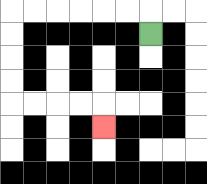{'start': '[6, 1]', 'end': '[4, 5]', 'path_directions': 'U,L,L,L,L,L,L,D,D,D,D,R,R,R,R,D', 'path_coordinates': '[[6, 1], [6, 0], [5, 0], [4, 0], [3, 0], [2, 0], [1, 0], [0, 0], [0, 1], [0, 2], [0, 3], [0, 4], [1, 4], [2, 4], [3, 4], [4, 4], [4, 5]]'}